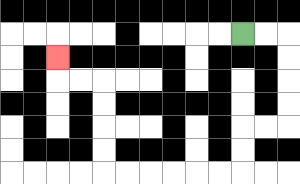{'start': '[10, 1]', 'end': '[2, 2]', 'path_directions': 'R,R,D,D,D,D,L,L,D,D,L,L,L,L,L,L,U,U,U,U,L,L,U', 'path_coordinates': '[[10, 1], [11, 1], [12, 1], [12, 2], [12, 3], [12, 4], [12, 5], [11, 5], [10, 5], [10, 6], [10, 7], [9, 7], [8, 7], [7, 7], [6, 7], [5, 7], [4, 7], [4, 6], [4, 5], [4, 4], [4, 3], [3, 3], [2, 3], [2, 2]]'}